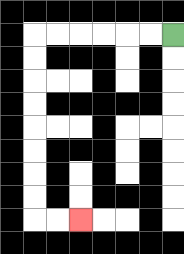{'start': '[7, 1]', 'end': '[3, 9]', 'path_directions': 'L,L,L,L,L,L,D,D,D,D,D,D,D,D,R,R', 'path_coordinates': '[[7, 1], [6, 1], [5, 1], [4, 1], [3, 1], [2, 1], [1, 1], [1, 2], [1, 3], [1, 4], [1, 5], [1, 6], [1, 7], [1, 8], [1, 9], [2, 9], [3, 9]]'}